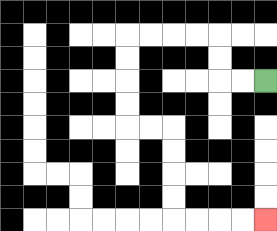{'start': '[11, 3]', 'end': '[11, 9]', 'path_directions': 'L,L,U,U,L,L,L,L,D,D,D,D,R,R,D,D,D,D,R,R,R,R', 'path_coordinates': '[[11, 3], [10, 3], [9, 3], [9, 2], [9, 1], [8, 1], [7, 1], [6, 1], [5, 1], [5, 2], [5, 3], [5, 4], [5, 5], [6, 5], [7, 5], [7, 6], [7, 7], [7, 8], [7, 9], [8, 9], [9, 9], [10, 9], [11, 9]]'}